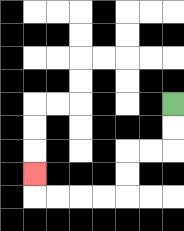{'start': '[7, 4]', 'end': '[1, 7]', 'path_directions': 'D,D,L,L,D,D,L,L,L,L,U', 'path_coordinates': '[[7, 4], [7, 5], [7, 6], [6, 6], [5, 6], [5, 7], [5, 8], [4, 8], [3, 8], [2, 8], [1, 8], [1, 7]]'}